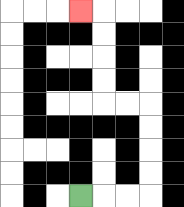{'start': '[3, 8]', 'end': '[3, 0]', 'path_directions': 'R,R,R,U,U,U,U,L,L,U,U,U,U,L', 'path_coordinates': '[[3, 8], [4, 8], [5, 8], [6, 8], [6, 7], [6, 6], [6, 5], [6, 4], [5, 4], [4, 4], [4, 3], [4, 2], [4, 1], [4, 0], [3, 0]]'}